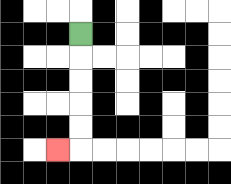{'start': '[3, 1]', 'end': '[2, 6]', 'path_directions': 'D,D,D,D,D,L', 'path_coordinates': '[[3, 1], [3, 2], [3, 3], [3, 4], [3, 5], [3, 6], [2, 6]]'}